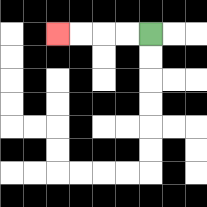{'start': '[6, 1]', 'end': '[2, 1]', 'path_directions': 'L,L,L,L', 'path_coordinates': '[[6, 1], [5, 1], [4, 1], [3, 1], [2, 1]]'}